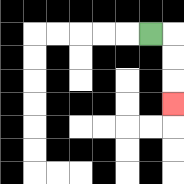{'start': '[6, 1]', 'end': '[7, 4]', 'path_directions': 'R,D,D,D', 'path_coordinates': '[[6, 1], [7, 1], [7, 2], [7, 3], [7, 4]]'}